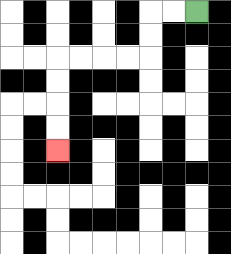{'start': '[8, 0]', 'end': '[2, 6]', 'path_directions': 'L,L,D,D,L,L,L,L,D,D,D,D', 'path_coordinates': '[[8, 0], [7, 0], [6, 0], [6, 1], [6, 2], [5, 2], [4, 2], [3, 2], [2, 2], [2, 3], [2, 4], [2, 5], [2, 6]]'}